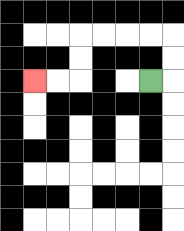{'start': '[6, 3]', 'end': '[1, 3]', 'path_directions': 'R,U,U,L,L,L,L,D,D,L,L', 'path_coordinates': '[[6, 3], [7, 3], [7, 2], [7, 1], [6, 1], [5, 1], [4, 1], [3, 1], [3, 2], [3, 3], [2, 3], [1, 3]]'}